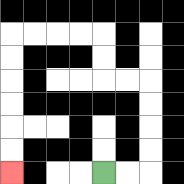{'start': '[4, 7]', 'end': '[0, 7]', 'path_directions': 'R,R,U,U,U,U,L,L,U,U,L,L,L,L,D,D,D,D,D,D', 'path_coordinates': '[[4, 7], [5, 7], [6, 7], [6, 6], [6, 5], [6, 4], [6, 3], [5, 3], [4, 3], [4, 2], [4, 1], [3, 1], [2, 1], [1, 1], [0, 1], [0, 2], [0, 3], [0, 4], [0, 5], [0, 6], [0, 7]]'}